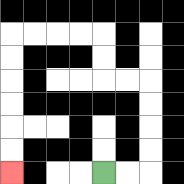{'start': '[4, 7]', 'end': '[0, 7]', 'path_directions': 'R,R,U,U,U,U,L,L,U,U,L,L,L,L,D,D,D,D,D,D', 'path_coordinates': '[[4, 7], [5, 7], [6, 7], [6, 6], [6, 5], [6, 4], [6, 3], [5, 3], [4, 3], [4, 2], [4, 1], [3, 1], [2, 1], [1, 1], [0, 1], [0, 2], [0, 3], [0, 4], [0, 5], [0, 6], [0, 7]]'}